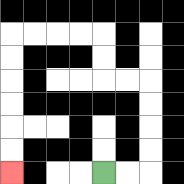{'start': '[4, 7]', 'end': '[0, 7]', 'path_directions': 'R,R,U,U,U,U,L,L,U,U,L,L,L,L,D,D,D,D,D,D', 'path_coordinates': '[[4, 7], [5, 7], [6, 7], [6, 6], [6, 5], [6, 4], [6, 3], [5, 3], [4, 3], [4, 2], [4, 1], [3, 1], [2, 1], [1, 1], [0, 1], [0, 2], [0, 3], [0, 4], [0, 5], [0, 6], [0, 7]]'}